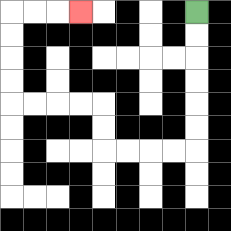{'start': '[8, 0]', 'end': '[3, 0]', 'path_directions': 'D,D,D,D,D,D,L,L,L,L,U,U,L,L,L,L,U,U,U,U,R,R,R', 'path_coordinates': '[[8, 0], [8, 1], [8, 2], [8, 3], [8, 4], [8, 5], [8, 6], [7, 6], [6, 6], [5, 6], [4, 6], [4, 5], [4, 4], [3, 4], [2, 4], [1, 4], [0, 4], [0, 3], [0, 2], [0, 1], [0, 0], [1, 0], [2, 0], [3, 0]]'}